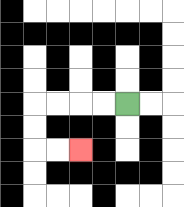{'start': '[5, 4]', 'end': '[3, 6]', 'path_directions': 'L,L,L,L,D,D,R,R', 'path_coordinates': '[[5, 4], [4, 4], [3, 4], [2, 4], [1, 4], [1, 5], [1, 6], [2, 6], [3, 6]]'}